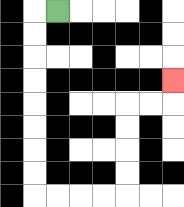{'start': '[2, 0]', 'end': '[7, 3]', 'path_directions': 'L,D,D,D,D,D,D,D,D,R,R,R,R,U,U,U,U,R,R,U', 'path_coordinates': '[[2, 0], [1, 0], [1, 1], [1, 2], [1, 3], [1, 4], [1, 5], [1, 6], [1, 7], [1, 8], [2, 8], [3, 8], [4, 8], [5, 8], [5, 7], [5, 6], [5, 5], [5, 4], [6, 4], [7, 4], [7, 3]]'}